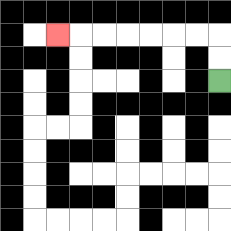{'start': '[9, 3]', 'end': '[2, 1]', 'path_directions': 'U,U,L,L,L,L,L,L,L', 'path_coordinates': '[[9, 3], [9, 2], [9, 1], [8, 1], [7, 1], [6, 1], [5, 1], [4, 1], [3, 1], [2, 1]]'}